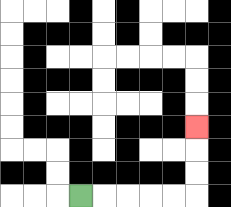{'start': '[3, 8]', 'end': '[8, 5]', 'path_directions': 'R,R,R,R,R,U,U,U', 'path_coordinates': '[[3, 8], [4, 8], [5, 8], [6, 8], [7, 8], [8, 8], [8, 7], [8, 6], [8, 5]]'}